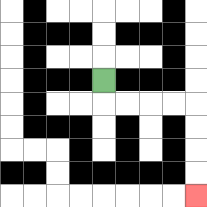{'start': '[4, 3]', 'end': '[8, 8]', 'path_directions': 'D,R,R,R,R,D,D,D,D', 'path_coordinates': '[[4, 3], [4, 4], [5, 4], [6, 4], [7, 4], [8, 4], [8, 5], [8, 6], [8, 7], [8, 8]]'}